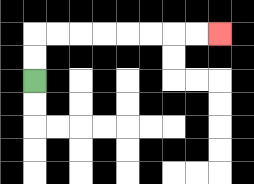{'start': '[1, 3]', 'end': '[9, 1]', 'path_directions': 'U,U,R,R,R,R,R,R,R,R', 'path_coordinates': '[[1, 3], [1, 2], [1, 1], [2, 1], [3, 1], [4, 1], [5, 1], [6, 1], [7, 1], [8, 1], [9, 1]]'}